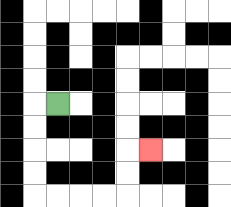{'start': '[2, 4]', 'end': '[6, 6]', 'path_directions': 'L,D,D,D,D,R,R,R,R,U,U,R', 'path_coordinates': '[[2, 4], [1, 4], [1, 5], [1, 6], [1, 7], [1, 8], [2, 8], [3, 8], [4, 8], [5, 8], [5, 7], [5, 6], [6, 6]]'}